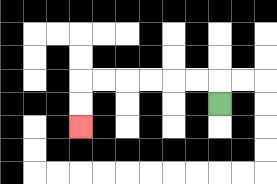{'start': '[9, 4]', 'end': '[3, 5]', 'path_directions': 'U,L,L,L,L,L,L,D,D', 'path_coordinates': '[[9, 4], [9, 3], [8, 3], [7, 3], [6, 3], [5, 3], [4, 3], [3, 3], [3, 4], [3, 5]]'}